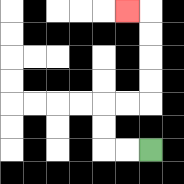{'start': '[6, 6]', 'end': '[5, 0]', 'path_directions': 'L,L,U,U,R,R,U,U,U,U,L', 'path_coordinates': '[[6, 6], [5, 6], [4, 6], [4, 5], [4, 4], [5, 4], [6, 4], [6, 3], [6, 2], [6, 1], [6, 0], [5, 0]]'}